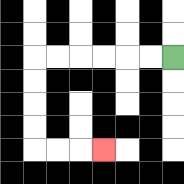{'start': '[7, 2]', 'end': '[4, 6]', 'path_directions': 'L,L,L,L,L,L,D,D,D,D,R,R,R', 'path_coordinates': '[[7, 2], [6, 2], [5, 2], [4, 2], [3, 2], [2, 2], [1, 2], [1, 3], [1, 4], [1, 5], [1, 6], [2, 6], [3, 6], [4, 6]]'}